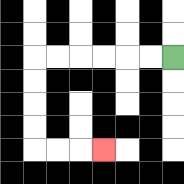{'start': '[7, 2]', 'end': '[4, 6]', 'path_directions': 'L,L,L,L,L,L,D,D,D,D,R,R,R', 'path_coordinates': '[[7, 2], [6, 2], [5, 2], [4, 2], [3, 2], [2, 2], [1, 2], [1, 3], [1, 4], [1, 5], [1, 6], [2, 6], [3, 6], [4, 6]]'}